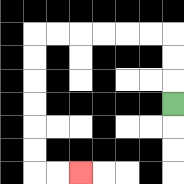{'start': '[7, 4]', 'end': '[3, 7]', 'path_directions': 'U,U,U,L,L,L,L,L,L,D,D,D,D,D,D,R,R', 'path_coordinates': '[[7, 4], [7, 3], [7, 2], [7, 1], [6, 1], [5, 1], [4, 1], [3, 1], [2, 1], [1, 1], [1, 2], [1, 3], [1, 4], [1, 5], [1, 6], [1, 7], [2, 7], [3, 7]]'}